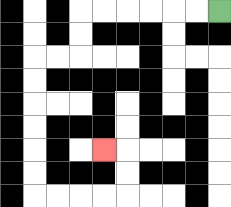{'start': '[9, 0]', 'end': '[4, 6]', 'path_directions': 'L,L,L,L,L,L,D,D,L,L,D,D,D,D,D,D,R,R,R,R,U,U,L', 'path_coordinates': '[[9, 0], [8, 0], [7, 0], [6, 0], [5, 0], [4, 0], [3, 0], [3, 1], [3, 2], [2, 2], [1, 2], [1, 3], [1, 4], [1, 5], [1, 6], [1, 7], [1, 8], [2, 8], [3, 8], [4, 8], [5, 8], [5, 7], [5, 6], [4, 6]]'}